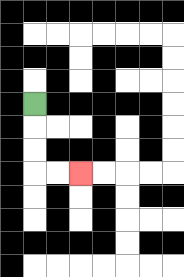{'start': '[1, 4]', 'end': '[3, 7]', 'path_directions': 'D,D,D,R,R', 'path_coordinates': '[[1, 4], [1, 5], [1, 6], [1, 7], [2, 7], [3, 7]]'}